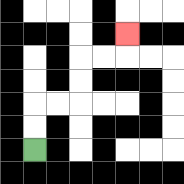{'start': '[1, 6]', 'end': '[5, 1]', 'path_directions': 'U,U,R,R,U,U,R,R,U', 'path_coordinates': '[[1, 6], [1, 5], [1, 4], [2, 4], [3, 4], [3, 3], [3, 2], [4, 2], [5, 2], [5, 1]]'}